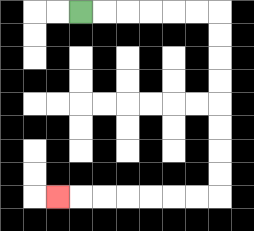{'start': '[3, 0]', 'end': '[2, 8]', 'path_directions': 'R,R,R,R,R,R,D,D,D,D,D,D,D,D,L,L,L,L,L,L,L', 'path_coordinates': '[[3, 0], [4, 0], [5, 0], [6, 0], [7, 0], [8, 0], [9, 0], [9, 1], [9, 2], [9, 3], [9, 4], [9, 5], [9, 6], [9, 7], [9, 8], [8, 8], [7, 8], [6, 8], [5, 8], [4, 8], [3, 8], [2, 8]]'}